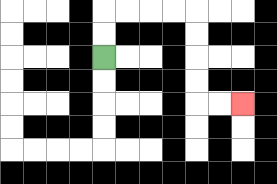{'start': '[4, 2]', 'end': '[10, 4]', 'path_directions': 'U,U,R,R,R,R,D,D,D,D,R,R', 'path_coordinates': '[[4, 2], [4, 1], [4, 0], [5, 0], [6, 0], [7, 0], [8, 0], [8, 1], [8, 2], [8, 3], [8, 4], [9, 4], [10, 4]]'}